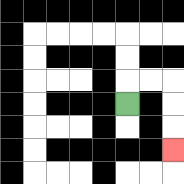{'start': '[5, 4]', 'end': '[7, 6]', 'path_directions': 'U,R,R,D,D,D', 'path_coordinates': '[[5, 4], [5, 3], [6, 3], [7, 3], [7, 4], [7, 5], [7, 6]]'}